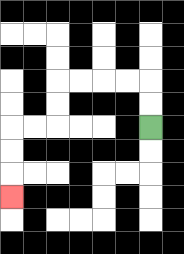{'start': '[6, 5]', 'end': '[0, 8]', 'path_directions': 'U,U,L,L,L,L,D,D,L,L,D,D,D', 'path_coordinates': '[[6, 5], [6, 4], [6, 3], [5, 3], [4, 3], [3, 3], [2, 3], [2, 4], [2, 5], [1, 5], [0, 5], [0, 6], [0, 7], [0, 8]]'}